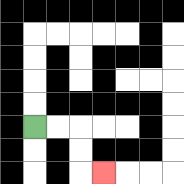{'start': '[1, 5]', 'end': '[4, 7]', 'path_directions': 'R,R,D,D,R', 'path_coordinates': '[[1, 5], [2, 5], [3, 5], [3, 6], [3, 7], [4, 7]]'}